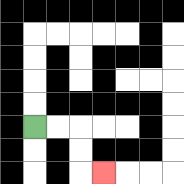{'start': '[1, 5]', 'end': '[4, 7]', 'path_directions': 'R,R,D,D,R', 'path_coordinates': '[[1, 5], [2, 5], [3, 5], [3, 6], [3, 7], [4, 7]]'}